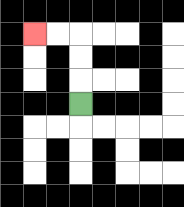{'start': '[3, 4]', 'end': '[1, 1]', 'path_directions': 'U,U,U,L,L', 'path_coordinates': '[[3, 4], [3, 3], [3, 2], [3, 1], [2, 1], [1, 1]]'}